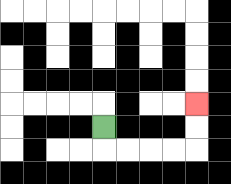{'start': '[4, 5]', 'end': '[8, 4]', 'path_directions': 'D,R,R,R,R,U,U', 'path_coordinates': '[[4, 5], [4, 6], [5, 6], [6, 6], [7, 6], [8, 6], [8, 5], [8, 4]]'}